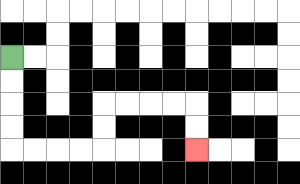{'start': '[0, 2]', 'end': '[8, 6]', 'path_directions': 'D,D,D,D,R,R,R,R,U,U,R,R,R,R,D,D', 'path_coordinates': '[[0, 2], [0, 3], [0, 4], [0, 5], [0, 6], [1, 6], [2, 6], [3, 6], [4, 6], [4, 5], [4, 4], [5, 4], [6, 4], [7, 4], [8, 4], [8, 5], [8, 6]]'}